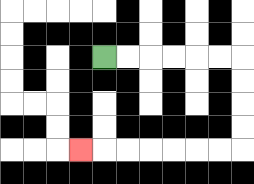{'start': '[4, 2]', 'end': '[3, 6]', 'path_directions': 'R,R,R,R,R,R,D,D,D,D,L,L,L,L,L,L,L', 'path_coordinates': '[[4, 2], [5, 2], [6, 2], [7, 2], [8, 2], [9, 2], [10, 2], [10, 3], [10, 4], [10, 5], [10, 6], [9, 6], [8, 6], [7, 6], [6, 6], [5, 6], [4, 6], [3, 6]]'}